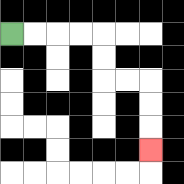{'start': '[0, 1]', 'end': '[6, 6]', 'path_directions': 'R,R,R,R,D,D,R,R,D,D,D', 'path_coordinates': '[[0, 1], [1, 1], [2, 1], [3, 1], [4, 1], [4, 2], [4, 3], [5, 3], [6, 3], [6, 4], [6, 5], [6, 6]]'}